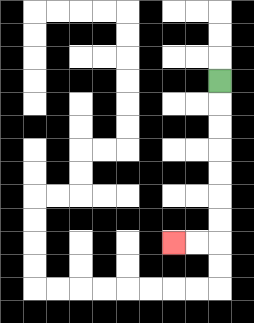{'start': '[9, 3]', 'end': '[7, 10]', 'path_directions': 'D,D,D,D,D,D,D,L,L', 'path_coordinates': '[[9, 3], [9, 4], [9, 5], [9, 6], [9, 7], [9, 8], [9, 9], [9, 10], [8, 10], [7, 10]]'}